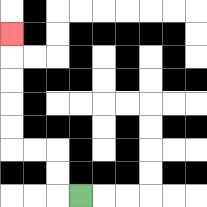{'start': '[3, 8]', 'end': '[0, 1]', 'path_directions': 'L,U,U,L,L,U,U,U,U,U', 'path_coordinates': '[[3, 8], [2, 8], [2, 7], [2, 6], [1, 6], [0, 6], [0, 5], [0, 4], [0, 3], [0, 2], [0, 1]]'}